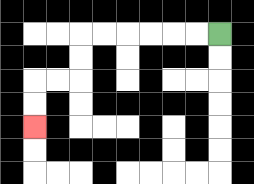{'start': '[9, 1]', 'end': '[1, 5]', 'path_directions': 'L,L,L,L,L,L,D,D,L,L,D,D', 'path_coordinates': '[[9, 1], [8, 1], [7, 1], [6, 1], [5, 1], [4, 1], [3, 1], [3, 2], [3, 3], [2, 3], [1, 3], [1, 4], [1, 5]]'}